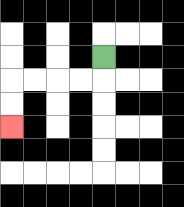{'start': '[4, 2]', 'end': '[0, 5]', 'path_directions': 'D,L,L,L,L,D,D', 'path_coordinates': '[[4, 2], [4, 3], [3, 3], [2, 3], [1, 3], [0, 3], [0, 4], [0, 5]]'}